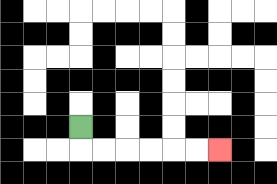{'start': '[3, 5]', 'end': '[9, 6]', 'path_directions': 'D,R,R,R,R,R,R', 'path_coordinates': '[[3, 5], [3, 6], [4, 6], [5, 6], [6, 6], [7, 6], [8, 6], [9, 6]]'}